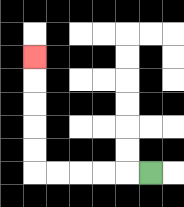{'start': '[6, 7]', 'end': '[1, 2]', 'path_directions': 'L,L,L,L,L,U,U,U,U,U', 'path_coordinates': '[[6, 7], [5, 7], [4, 7], [3, 7], [2, 7], [1, 7], [1, 6], [1, 5], [1, 4], [1, 3], [1, 2]]'}